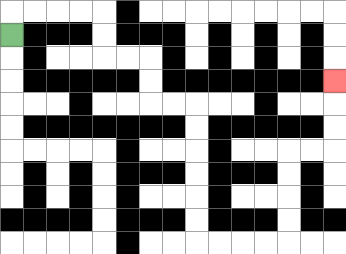{'start': '[0, 1]', 'end': '[14, 3]', 'path_directions': 'U,R,R,R,R,D,D,R,R,D,D,R,R,D,D,D,D,D,D,R,R,R,R,U,U,U,U,R,R,U,U,U', 'path_coordinates': '[[0, 1], [0, 0], [1, 0], [2, 0], [3, 0], [4, 0], [4, 1], [4, 2], [5, 2], [6, 2], [6, 3], [6, 4], [7, 4], [8, 4], [8, 5], [8, 6], [8, 7], [8, 8], [8, 9], [8, 10], [9, 10], [10, 10], [11, 10], [12, 10], [12, 9], [12, 8], [12, 7], [12, 6], [13, 6], [14, 6], [14, 5], [14, 4], [14, 3]]'}